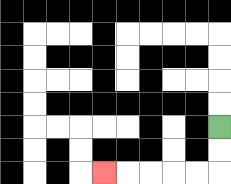{'start': '[9, 5]', 'end': '[4, 7]', 'path_directions': 'D,D,L,L,L,L,L', 'path_coordinates': '[[9, 5], [9, 6], [9, 7], [8, 7], [7, 7], [6, 7], [5, 7], [4, 7]]'}